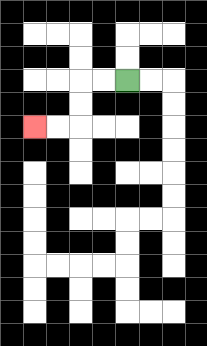{'start': '[5, 3]', 'end': '[1, 5]', 'path_directions': 'L,L,D,D,L,L', 'path_coordinates': '[[5, 3], [4, 3], [3, 3], [3, 4], [3, 5], [2, 5], [1, 5]]'}